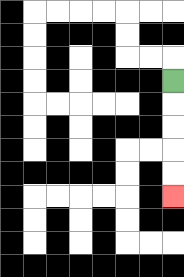{'start': '[7, 3]', 'end': '[7, 8]', 'path_directions': 'D,D,D,D,D', 'path_coordinates': '[[7, 3], [7, 4], [7, 5], [7, 6], [7, 7], [7, 8]]'}